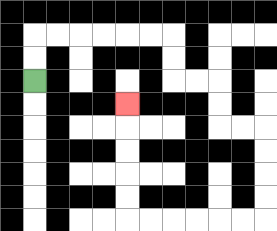{'start': '[1, 3]', 'end': '[5, 4]', 'path_directions': 'U,U,R,R,R,R,R,R,D,D,R,R,D,D,R,R,D,D,D,D,L,L,L,L,L,L,U,U,U,U,U', 'path_coordinates': '[[1, 3], [1, 2], [1, 1], [2, 1], [3, 1], [4, 1], [5, 1], [6, 1], [7, 1], [7, 2], [7, 3], [8, 3], [9, 3], [9, 4], [9, 5], [10, 5], [11, 5], [11, 6], [11, 7], [11, 8], [11, 9], [10, 9], [9, 9], [8, 9], [7, 9], [6, 9], [5, 9], [5, 8], [5, 7], [5, 6], [5, 5], [5, 4]]'}